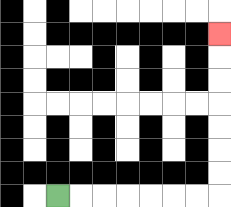{'start': '[2, 8]', 'end': '[9, 1]', 'path_directions': 'R,R,R,R,R,R,R,U,U,U,U,U,U,U', 'path_coordinates': '[[2, 8], [3, 8], [4, 8], [5, 8], [6, 8], [7, 8], [8, 8], [9, 8], [9, 7], [9, 6], [9, 5], [9, 4], [9, 3], [9, 2], [9, 1]]'}